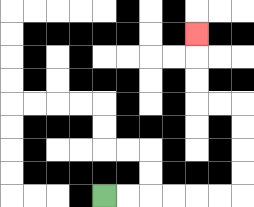{'start': '[4, 8]', 'end': '[8, 1]', 'path_directions': 'R,R,R,R,R,R,U,U,U,U,L,L,U,U,U', 'path_coordinates': '[[4, 8], [5, 8], [6, 8], [7, 8], [8, 8], [9, 8], [10, 8], [10, 7], [10, 6], [10, 5], [10, 4], [9, 4], [8, 4], [8, 3], [8, 2], [8, 1]]'}